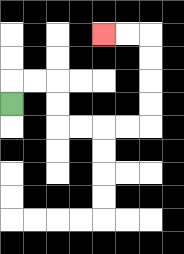{'start': '[0, 4]', 'end': '[4, 1]', 'path_directions': 'U,R,R,D,D,R,R,R,R,U,U,U,U,L,L', 'path_coordinates': '[[0, 4], [0, 3], [1, 3], [2, 3], [2, 4], [2, 5], [3, 5], [4, 5], [5, 5], [6, 5], [6, 4], [6, 3], [6, 2], [6, 1], [5, 1], [4, 1]]'}